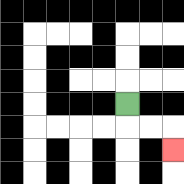{'start': '[5, 4]', 'end': '[7, 6]', 'path_directions': 'D,R,R,D', 'path_coordinates': '[[5, 4], [5, 5], [6, 5], [7, 5], [7, 6]]'}